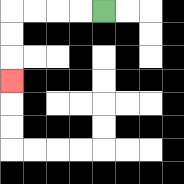{'start': '[4, 0]', 'end': '[0, 3]', 'path_directions': 'L,L,L,L,D,D,D', 'path_coordinates': '[[4, 0], [3, 0], [2, 0], [1, 0], [0, 0], [0, 1], [0, 2], [0, 3]]'}